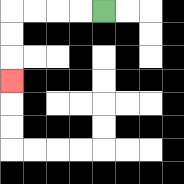{'start': '[4, 0]', 'end': '[0, 3]', 'path_directions': 'L,L,L,L,D,D,D', 'path_coordinates': '[[4, 0], [3, 0], [2, 0], [1, 0], [0, 0], [0, 1], [0, 2], [0, 3]]'}